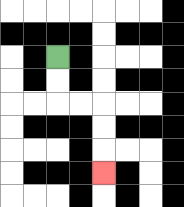{'start': '[2, 2]', 'end': '[4, 7]', 'path_directions': 'D,D,R,R,D,D,D', 'path_coordinates': '[[2, 2], [2, 3], [2, 4], [3, 4], [4, 4], [4, 5], [4, 6], [4, 7]]'}